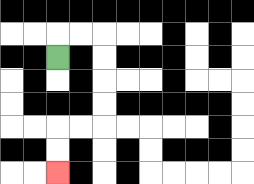{'start': '[2, 2]', 'end': '[2, 7]', 'path_directions': 'U,R,R,D,D,D,D,L,L,D,D', 'path_coordinates': '[[2, 2], [2, 1], [3, 1], [4, 1], [4, 2], [4, 3], [4, 4], [4, 5], [3, 5], [2, 5], [2, 6], [2, 7]]'}